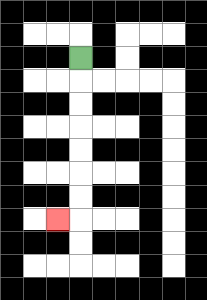{'start': '[3, 2]', 'end': '[2, 9]', 'path_directions': 'D,D,D,D,D,D,D,L', 'path_coordinates': '[[3, 2], [3, 3], [3, 4], [3, 5], [3, 6], [3, 7], [3, 8], [3, 9], [2, 9]]'}